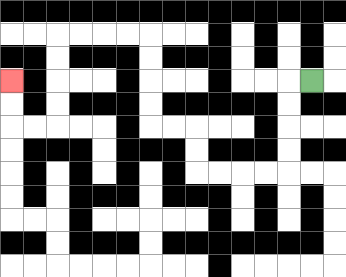{'start': '[13, 3]', 'end': '[0, 3]', 'path_directions': 'L,D,D,D,D,L,L,L,L,U,U,L,L,U,U,U,U,L,L,L,L,D,D,D,D,L,L,U,U', 'path_coordinates': '[[13, 3], [12, 3], [12, 4], [12, 5], [12, 6], [12, 7], [11, 7], [10, 7], [9, 7], [8, 7], [8, 6], [8, 5], [7, 5], [6, 5], [6, 4], [6, 3], [6, 2], [6, 1], [5, 1], [4, 1], [3, 1], [2, 1], [2, 2], [2, 3], [2, 4], [2, 5], [1, 5], [0, 5], [0, 4], [0, 3]]'}